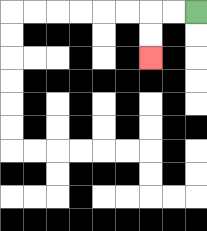{'start': '[8, 0]', 'end': '[6, 2]', 'path_directions': 'L,L,D,D', 'path_coordinates': '[[8, 0], [7, 0], [6, 0], [6, 1], [6, 2]]'}